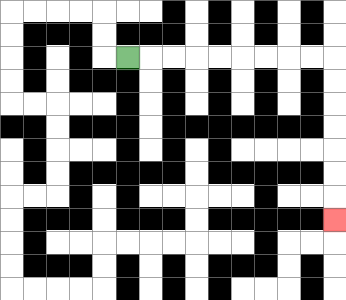{'start': '[5, 2]', 'end': '[14, 9]', 'path_directions': 'R,R,R,R,R,R,R,R,R,D,D,D,D,D,D,D', 'path_coordinates': '[[5, 2], [6, 2], [7, 2], [8, 2], [9, 2], [10, 2], [11, 2], [12, 2], [13, 2], [14, 2], [14, 3], [14, 4], [14, 5], [14, 6], [14, 7], [14, 8], [14, 9]]'}